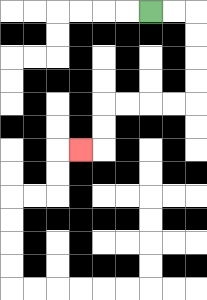{'start': '[6, 0]', 'end': '[3, 6]', 'path_directions': 'R,R,D,D,D,D,L,L,L,L,D,D,L', 'path_coordinates': '[[6, 0], [7, 0], [8, 0], [8, 1], [8, 2], [8, 3], [8, 4], [7, 4], [6, 4], [5, 4], [4, 4], [4, 5], [4, 6], [3, 6]]'}